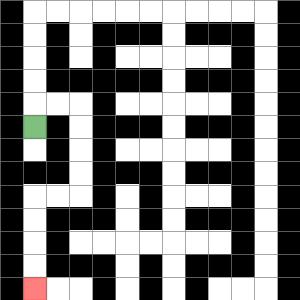{'start': '[1, 5]', 'end': '[1, 12]', 'path_directions': 'U,R,R,D,D,D,D,L,L,D,D,D,D', 'path_coordinates': '[[1, 5], [1, 4], [2, 4], [3, 4], [3, 5], [3, 6], [3, 7], [3, 8], [2, 8], [1, 8], [1, 9], [1, 10], [1, 11], [1, 12]]'}